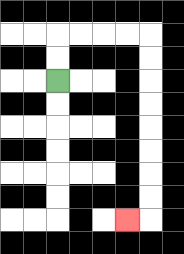{'start': '[2, 3]', 'end': '[5, 9]', 'path_directions': 'U,U,R,R,R,R,D,D,D,D,D,D,D,D,L', 'path_coordinates': '[[2, 3], [2, 2], [2, 1], [3, 1], [4, 1], [5, 1], [6, 1], [6, 2], [6, 3], [6, 4], [6, 5], [6, 6], [6, 7], [6, 8], [6, 9], [5, 9]]'}